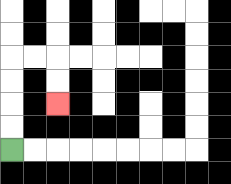{'start': '[0, 6]', 'end': '[2, 4]', 'path_directions': 'U,U,U,U,R,R,D,D', 'path_coordinates': '[[0, 6], [0, 5], [0, 4], [0, 3], [0, 2], [1, 2], [2, 2], [2, 3], [2, 4]]'}